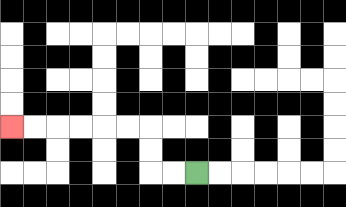{'start': '[8, 7]', 'end': '[0, 5]', 'path_directions': 'L,L,U,U,L,L,L,L,L,L', 'path_coordinates': '[[8, 7], [7, 7], [6, 7], [6, 6], [6, 5], [5, 5], [4, 5], [3, 5], [2, 5], [1, 5], [0, 5]]'}